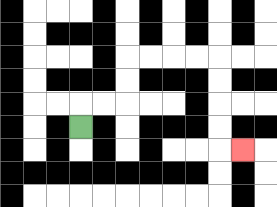{'start': '[3, 5]', 'end': '[10, 6]', 'path_directions': 'U,R,R,U,U,R,R,R,R,D,D,D,D,R', 'path_coordinates': '[[3, 5], [3, 4], [4, 4], [5, 4], [5, 3], [5, 2], [6, 2], [7, 2], [8, 2], [9, 2], [9, 3], [9, 4], [9, 5], [9, 6], [10, 6]]'}